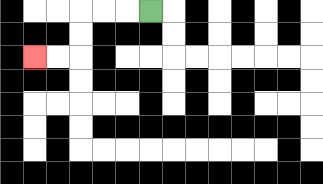{'start': '[6, 0]', 'end': '[1, 2]', 'path_directions': 'L,L,L,D,D,L,L', 'path_coordinates': '[[6, 0], [5, 0], [4, 0], [3, 0], [3, 1], [3, 2], [2, 2], [1, 2]]'}